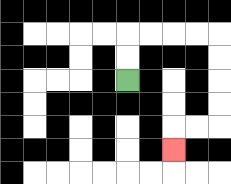{'start': '[5, 3]', 'end': '[7, 6]', 'path_directions': 'U,U,R,R,R,R,D,D,D,D,L,L,D', 'path_coordinates': '[[5, 3], [5, 2], [5, 1], [6, 1], [7, 1], [8, 1], [9, 1], [9, 2], [9, 3], [9, 4], [9, 5], [8, 5], [7, 5], [7, 6]]'}